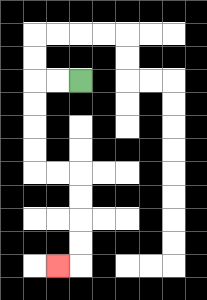{'start': '[3, 3]', 'end': '[2, 11]', 'path_directions': 'L,L,D,D,D,D,R,R,D,D,D,D,L', 'path_coordinates': '[[3, 3], [2, 3], [1, 3], [1, 4], [1, 5], [1, 6], [1, 7], [2, 7], [3, 7], [3, 8], [3, 9], [3, 10], [3, 11], [2, 11]]'}